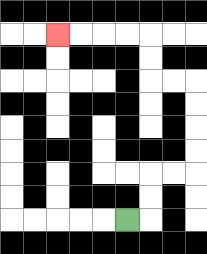{'start': '[5, 9]', 'end': '[2, 1]', 'path_directions': 'R,U,U,R,R,U,U,U,U,L,L,U,U,L,L,L,L', 'path_coordinates': '[[5, 9], [6, 9], [6, 8], [6, 7], [7, 7], [8, 7], [8, 6], [8, 5], [8, 4], [8, 3], [7, 3], [6, 3], [6, 2], [6, 1], [5, 1], [4, 1], [3, 1], [2, 1]]'}